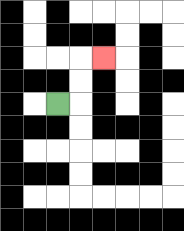{'start': '[2, 4]', 'end': '[4, 2]', 'path_directions': 'R,U,U,R', 'path_coordinates': '[[2, 4], [3, 4], [3, 3], [3, 2], [4, 2]]'}